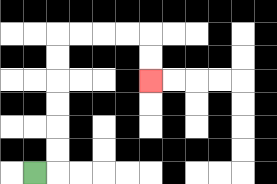{'start': '[1, 7]', 'end': '[6, 3]', 'path_directions': 'R,U,U,U,U,U,U,R,R,R,R,D,D', 'path_coordinates': '[[1, 7], [2, 7], [2, 6], [2, 5], [2, 4], [2, 3], [2, 2], [2, 1], [3, 1], [4, 1], [5, 1], [6, 1], [6, 2], [6, 3]]'}